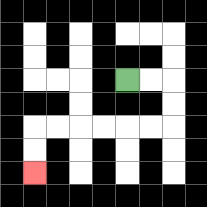{'start': '[5, 3]', 'end': '[1, 7]', 'path_directions': 'R,R,D,D,L,L,L,L,L,L,D,D', 'path_coordinates': '[[5, 3], [6, 3], [7, 3], [7, 4], [7, 5], [6, 5], [5, 5], [4, 5], [3, 5], [2, 5], [1, 5], [1, 6], [1, 7]]'}